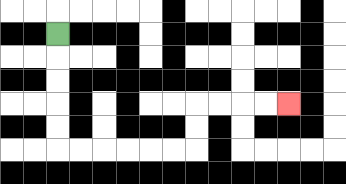{'start': '[2, 1]', 'end': '[12, 4]', 'path_directions': 'D,D,D,D,D,R,R,R,R,R,R,U,U,R,R,R,R', 'path_coordinates': '[[2, 1], [2, 2], [2, 3], [2, 4], [2, 5], [2, 6], [3, 6], [4, 6], [5, 6], [6, 6], [7, 6], [8, 6], [8, 5], [8, 4], [9, 4], [10, 4], [11, 4], [12, 4]]'}